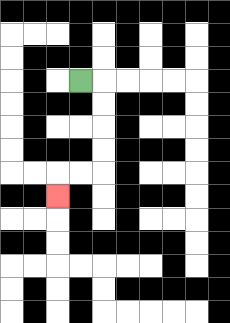{'start': '[3, 3]', 'end': '[2, 8]', 'path_directions': 'R,D,D,D,D,L,L,D', 'path_coordinates': '[[3, 3], [4, 3], [4, 4], [4, 5], [4, 6], [4, 7], [3, 7], [2, 7], [2, 8]]'}